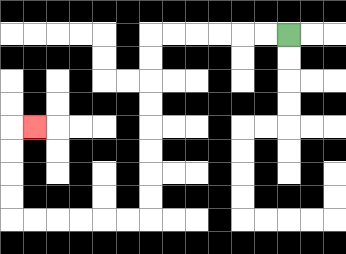{'start': '[12, 1]', 'end': '[1, 5]', 'path_directions': 'L,L,L,L,L,L,D,D,D,D,D,D,D,D,L,L,L,L,L,L,U,U,U,U,R', 'path_coordinates': '[[12, 1], [11, 1], [10, 1], [9, 1], [8, 1], [7, 1], [6, 1], [6, 2], [6, 3], [6, 4], [6, 5], [6, 6], [6, 7], [6, 8], [6, 9], [5, 9], [4, 9], [3, 9], [2, 9], [1, 9], [0, 9], [0, 8], [0, 7], [0, 6], [0, 5], [1, 5]]'}